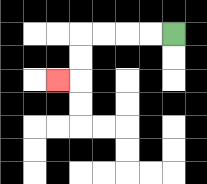{'start': '[7, 1]', 'end': '[2, 3]', 'path_directions': 'L,L,L,L,D,D,L', 'path_coordinates': '[[7, 1], [6, 1], [5, 1], [4, 1], [3, 1], [3, 2], [3, 3], [2, 3]]'}